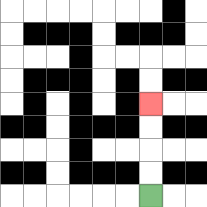{'start': '[6, 8]', 'end': '[6, 4]', 'path_directions': 'U,U,U,U', 'path_coordinates': '[[6, 8], [6, 7], [6, 6], [6, 5], [6, 4]]'}